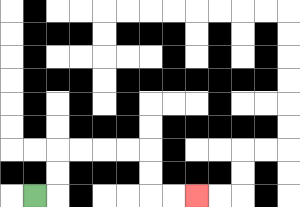{'start': '[1, 8]', 'end': '[8, 8]', 'path_directions': 'R,U,U,R,R,R,R,D,D,R,R', 'path_coordinates': '[[1, 8], [2, 8], [2, 7], [2, 6], [3, 6], [4, 6], [5, 6], [6, 6], [6, 7], [6, 8], [7, 8], [8, 8]]'}